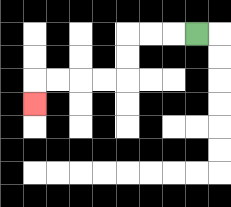{'start': '[8, 1]', 'end': '[1, 4]', 'path_directions': 'L,L,L,D,D,L,L,L,L,D', 'path_coordinates': '[[8, 1], [7, 1], [6, 1], [5, 1], [5, 2], [5, 3], [4, 3], [3, 3], [2, 3], [1, 3], [1, 4]]'}